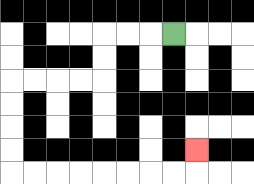{'start': '[7, 1]', 'end': '[8, 6]', 'path_directions': 'L,L,L,D,D,L,L,L,L,D,D,D,D,R,R,R,R,R,R,R,R,U', 'path_coordinates': '[[7, 1], [6, 1], [5, 1], [4, 1], [4, 2], [4, 3], [3, 3], [2, 3], [1, 3], [0, 3], [0, 4], [0, 5], [0, 6], [0, 7], [1, 7], [2, 7], [3, 7], [4, 7], [5, 7], [6, 7], [7, 7], [8, 7], [8, 6]]'}